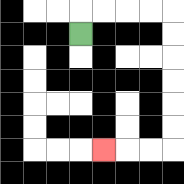{'start': '[3, 1]', 'end': '[4, 6]', 'path_directions': 'U,R,R,R,R,D,D,D,D,D,D,L,L,L', 'path_coordinates': '[[3, 1], [3, 0], [4, 0], [5, 0], [6, 0], [7, 0], [7, 1], [7, 2], [7, 3], [7, 4], [7, 5], [7, 6], [6, 6], [5, 6], [4, 6]]'}